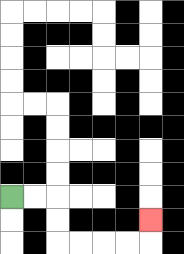{'start': '[0, 8]', 'end': '[6, 9]', 'path_directions': 'R,R,D,D,R,R,R,R,U', 'path_coordinates': '[[0, 8], [1, 8], [2, 8], [2, 9], [2, 10], [3, 10], [4, 10], [5, 10], [6, 10], [6, 9]]'}